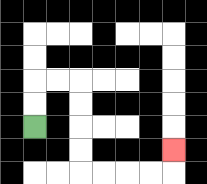{'start': '[1, 5]', 'end': '[7, 6]', 'path_directions': 'U,U,R,R,D,D,D,D,R,R,R,R,U', 'path_coordinates': '[[1, 5], [1, 4], [1, 3], [2, 3], [3, 3], [3, 4], [3, 5], [3, 6], [3, 7], [4, 7], [5, 7], [6, 7], [7, 7], [7, 6]]'}